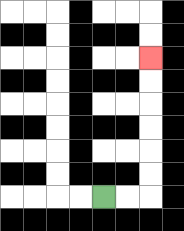{'start': '[4, 8]', 'end': '[6, 2]', 'path_directions': 'R,R,U,U,U,U,U,U', 'path_coordinates': '[[4, 8], [5, 8], [6, 8], [6, 7], [6, 6], [6, 5], [6, 4], [6, 3], [6, 2]]'}